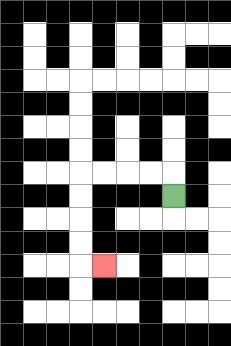{'start': '[7, 8]', 'end': '[4, 11]', 'path_directions': 'U,L,L,L,L,D,D,D,D,R', 'path_coordinates': '[[7, 8], [7, 7], [6, 7], [5, 7], [4, 7], [3, 7], [3, 8], [3, 9], [3, 10], [3, 11], [4, 11]]'}